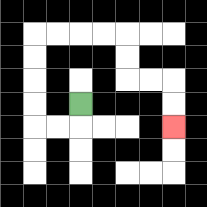{'start': '[3, 4]', 'end': '[7, 5]', 'path_directions': 'D,L,L,U,U,U,U,R,R,R,R,D,D,R,R,D,D', 'path_coordinates': '[[3, 4], [3, 5], [2, 5], [1, 5], [1, 4], [1, 3], [1, 2], [1, 1], [2, 1], [3, 1], [4, 1], [5, 1], [5, 2], [5, 3], [6, 3], [7, 3], [7, 4], [7, 5]]'}